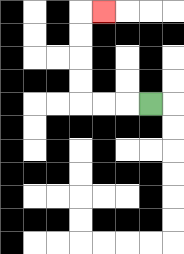{'start': '[6, 4]', 'end': '[4, 0]', 'path_directions': 'L,L,L,U,U,U,U,R', 'path_coordinates': '[[6, 4], [5, 4], [4, 4], [3, 4], [3, 3], [3, 2], [3, 1], [3, 0], [4, 0]]'}